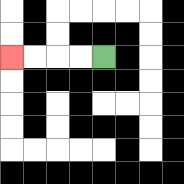{'start': '[4, 2]', 'end': '[0, 2]', 'path_directions': 'L,L,L,L', 'path_coordinates': '[[4, 2], [3, 2], [2, 2], [1, 2], [0, 2]]'}